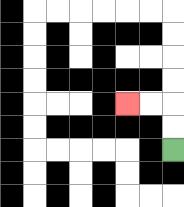{'start': '[7, 6]', 'end': '[5, 4]', 'path_directions': 'U,U,L,L', 'path_coordinates': '[[7, 6], [7, 5], [7, 4], [6, 4], [5, 4]]'}